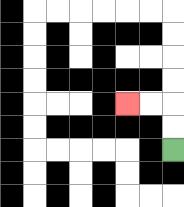{'start': '[7, 6]', 'end': '[5, 4]', 'path_directions': 'U,U,L,L', 'path_coordinates': '[[7, 6], [7, 5], [7, 4], [6, 4], [5, 4]]'}